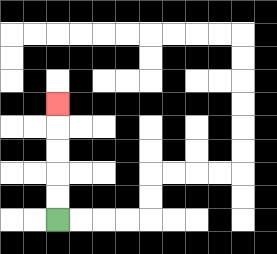{'start': '[2, 9]', 'end': '[2, 4]', 'path_directions': 'U,U,U,U,U', 'path_coordinates': '[[2, 9], [2, 8], [2, 7], [2, 6], [2, 5], [2, 4]]'}